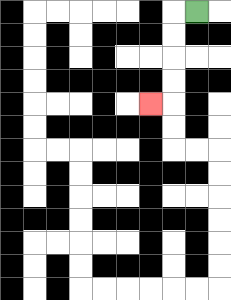{'start': '[8, 0]', 'end': '[6, 4]', 'path_directions': 'L,D,D,D,D,L', 'path_coordinates': '[[8, 0], [7, 0], [7, 1], [7, 2], [7, 3], [7, 4], [6, 4]]'}